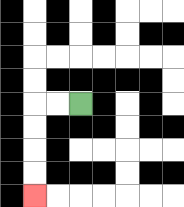{'start': '[3, 4]', 'end': '[1, 8]', 'path_directions': 'L,L,D,D,D,D', 'path_coordinates': '[[3, 4], [2, 4], [1, 4], [1, 5], [1, 6], [1, 7], [1, 8]]'}